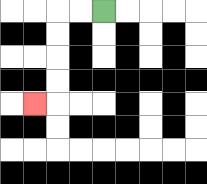{'start': '[4, 0]', 'end': '[1, 4]', 'path_directions': 'L,L,D,D,D,D,L', 'path_coordinates': '[[4, 0], [3, 0], [2, 0], [2, 1], [2, 2], [2, 3], [2, 4], [1, 4]]'}